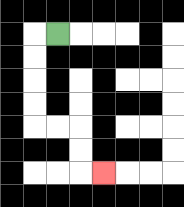{'start': '[2, 1]', 'end': '[4, 7]', 'path_directions': 'L,D,D,D,D,R,R,D,D,R', 'path_coordinates': '[[2, 1], [1, 1], [1, 2], [1, 3], [1, 4], [1, 5], [2, 5], [3, 5], [3, 6], [3, 7], [4, 7]]'}